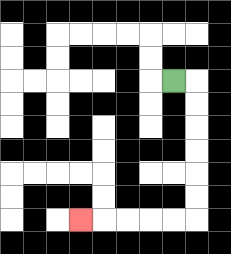{'start': '[7, 3]', 'end': '[3, 9]', 'path_directions': 'R,D,D,D,D,D,D,L,L,L,L,L', 'path_coordinates': '[[7, 3], [8, 3], [8, 4], [8, 5], [8, 6], [8, 7], [8, 8], [8, 9], [7, 9], [6, 9], [5, 9], [4, 9], [3, 9]]'}